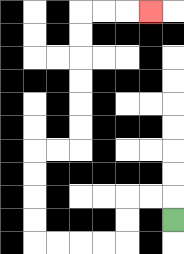{'start': '[7, 9]', 'end': '[6, 0]', 'path_directions': 'U,L,L,D,D,L,L,L,L,U,U,U,U,R,R,U,U,U,U,U,U,R,R,R', 'path_coordinates': '[[7, 9], [7, 8], [6, 8], [5, 8], [5, 9], [5, 10], [4, 10], [3, 10], [2, 10], [1, 10], [1, 9], [1, 8], [1, 7], [1, 6], [2, 6], [3, 6], [3, 5], [3, 4], [3, 3], [3, 2], [3, 1], [3, 0], [4, 0], [5, 0], [6, 0]]'}